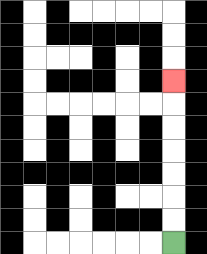{'start': '[7, 10]', 'end': '[7, 3]', 'path_directions': 'U,U,U,U,U,U,U', 'path_coordinates': '[[7, 10], [7, 9], [7, 8], [7, 7], [7, 6], [7, 5], [7, 4], [7, 3]]'}